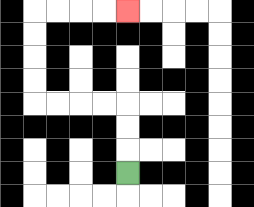{'start': '[5, 7]', 'end': '[5, 0]', 'path_directions': 'U,U,U,L,L,L,L,U,U,U,U,R,R,R,R', 'path_coordinates': '[[5, 7], [5, 6], [5, 5], [5, 4], [4, 4], [3, 4], [2, 4], [1, 4], [1, 3], [1, 2], [1, 1], [1, 0], [2, 0], [3, 0], [4, 0], [5, 0]]'}